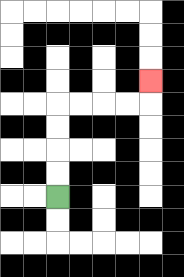{'start': '[2, 8]', 'end': '[6, 3]', 'path_directions': 'U,U,U,U,R,R,R,R,U', 'path_coordinates': '[[2, 8], [2, 7], [2, 6], [2, 5], [2, 4], [3, 4], [4, 4], [5, 4], [6, 4], [6, 3]]'}